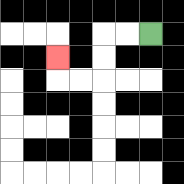{'start': '[6, 1]', 'end': '[2, 2]', 'path_directions': 'L,L,D,D,L,L,U', 'path_coordinates': '[[6, 1], [5, 1], [4, 1], [4, 2], [4, 3], [3, 3], [2, 3], [2, 2]]'}